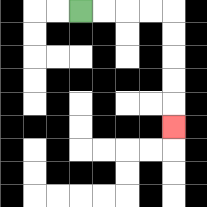{'start': '[3, 0]', 'end': '[7, 5]', 'path_directions': 'R,R,R,R,D,D,D,D,D', 'path_coordinates': '[[3, 0], [4, 0], [5, 0], [6, 0], [7, 0], [7, 1], [7, 2], [7, 3], [7, 4], [7, 5]]'}